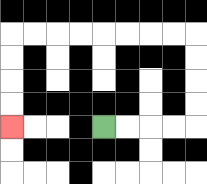{'start': '[4, 5]', 'end': '[0, 5]', 'path_directions': 'R,R,R,R,U,U,U,U,L,L,L,L,L,L,L,L,D,D,D,D', 'path_coordinates': '[[4, 5], [5, 5], [6, 5], [7, 5], [8, 5], [8, 4], [8, 3], [8, 2], [8, 1], [7, 1], [6, 1], [5, 1], [4, 1], [3, 1], [2, 1], [1, 1], [0, 1], [0, 2], [0, 3], [0, 4], [0, 5]]'}